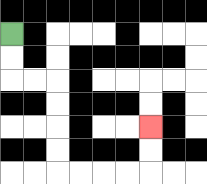{'start': '[0, 1]', 'end': '[6, 5]', 'path_directions': 'D,D,R,R,D,D,D,D,R,R,R,R,U,U', 'path_coordinates': '[[0, 1], [0, 2], [0, 3], [1, 3], [2, 3], [2, 4], [2, 5], [2, 6], [2, 7], [3, 7], [4, 7], [5, 7], [6, 7], [6, 6], [6, 5]]'}